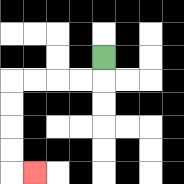{'start': '[4, 2]', 'end': '[1, 7]', 'path_directions': 'D,L,L,L,L,D,D,D,D,R', 'path_coordinates': '[[4, 2], [4, 3], [3, 3], [2, 3], [1, 3], [0, 3], [0, 4], [0, 5], [0, 6], [0, 7], [1, 7]]'}